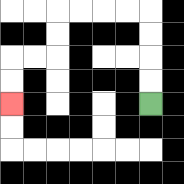{'start': '[6, 4]', 'end': '[0, 4]', 'path_directions': 'U,U,U,U,L,L,L,L,D,D,L,L,D,D', 'path_coordinates': '[[6, 4], [6, 3], [6, 2], [6, 1], [6, 0], [5, 0], [4, 0], [3, 0], [2, 0], [2, 1], [2, 2], [1, 2], [0, 2], [0, 3], [0, 4]]'}